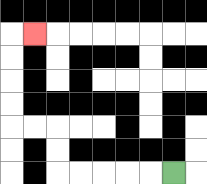{'start': '[7, 7]', 'end': '[1, 1]', 'path_directions': 'L,L,L,L,L,U,U,L,L,U,U,U,U,R', 'path_coordinates': '[[7, 7], [6, 7], [5, 7], [4, 7], [3, 7], [2, 7], [2, 6], [2, 5], [1, 5], [0, 5], [0, 4], [0, 3], [0, 2], [0, 1], [1, 1]]'}